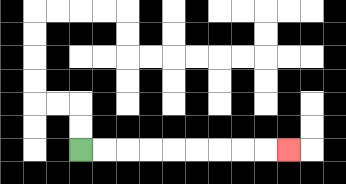{'start': '[3, 6]', 'end': '[12, 6]', 'path_directions': 'R,R,R,R,R,R,R,R,R', 'path_coordinates': '[[3, 6], [4, 6], [5, 6], [6, 6], [7, 6], [8, 6], [9, 6], [10, 6], [11, 6], [12, 6]]'}